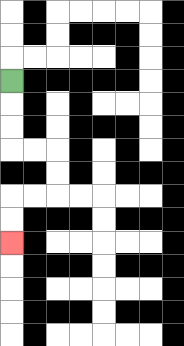{'start': '[0, 3]', 'end': '[0, 10]', 'path_directions': 'D,D,D,R,R,D,D,L,L,D,D', 'path_coordinates': '[[0, 3], [0, 4], [0, 5], [0, 6], [1, 6], [2, 6], [2, 7], [2, 8], [1, 8], [0, 8], [0, 9], [0, 10]]'}